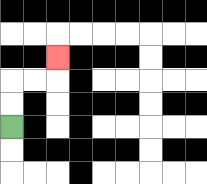{'start': '[0, 5]', 'end': '[2, 2]', 'path_directions': 'U,U,R,R,U', 'path_coordinates': '[[0, 5], [0, 4], [0, 3], [1, 3], [2, 3], [2, 2]]'}